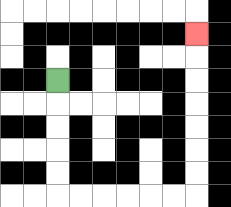{'start': '[2, 3]', 'end': '[8, 1]', 'path_directions': 'D,D,D,D,D,R,R,R,R,R,R,U,U,U,U,U,U,U', 'path_coordinates': '[[2, 3], [2, 4], [2, 5], [2, 6], [2, 7], [2, 8], [3, 8], [4, 8], [5, 8], [6, 8], [7, 8], [8, 8], [8, 7], [8, 6], [8, 5], [8, 4], [8, 3], [8, 2], [8, 1]]'}